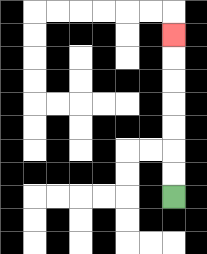{'start': '[7, 8]', 'end': '[7, 1]', 'path_directions': 'U,U,U,U,U,U,U', 'path_coordinates': '[[7, 8], [7, 7], [7, 6], [7, 5], [7, 4], [7, 3], [7, 2], [7, 1]]'}